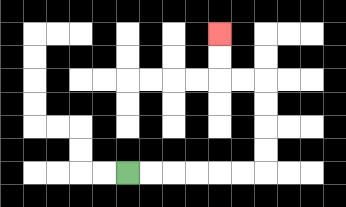{'start': '[5, 7]', 'end': '[9, 1]', 'path_directions': 'R,R,R,R,R,R,U,U,U,U,L,L,U,U', 'path_coordinates': '[[5, 7], [6, 7], [7, 7], [8, 7], [9, 7], [10, 7], [11, 7], [11, 6], [11, 5], [11, 4], [11, 3], [10, 3], [9, 3], [9, 2], [9, 1]]'}